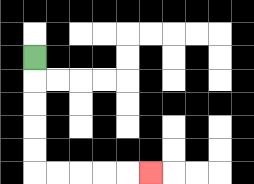{'start': '[1, 2]', 'end': '[6, 7]', 'path_directions': 'D,D,D,D,D,R,R,R,R,R', 'path_coordinates': '[[1, 2], [1, 3], [1, 4], [1, 5], [1, 6], [1, 7], [2, 7], [3, 7], [4, 7], [5, 7], [6, 7]]'}